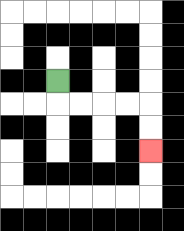{'start': '[2, 3]', 'end': '[6, 6]', 'path_directions': 'D,R,R,R,R,D,D', 'path_coordinates': '[[2, 3], [2, 4], [3, 4], [4, 4], [5, 4], [6, 4], [6, 5], [6, 6]]'}